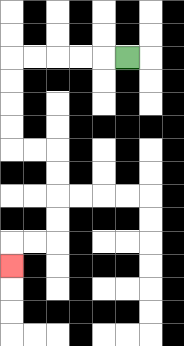{'start': '[5, 2]', 'end': '[0, 11]', 'path_directions': 'L,L,L,L,L,D,D,D,D,R,R,D,D,D,D,L,L,D', 'path_coordinates': '[[5, 2], [4, 2], [3, 2], [2, 2], [1, 2], [0, 2], [0, 3], [0, 4], [0, 5], [0, 6], [1, 6], [2, 6], [2, 7], [2, 8], [2, 9], [2, 10], [1, 10], [0, 10], [0, 11]]'}